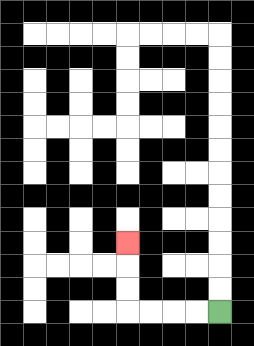{'start': '[9, 13]', 'end': '[5, 10]', 'path_directions': 'L,L,L,L,U,U,U', 'path_coordinates': '[[9, 13], [8, 13], [7, 13], [6, 13], [5, 13], [5, 12], [5, 11], [5, 10]]'}